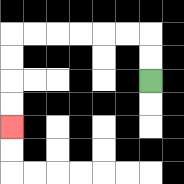{'start': '[6, 3]', 'end': '[0, 5]', 'path_directions': 'U,U,L,L,L,L,L,L,D,D,D,D', 'path_coordinates': '[[6, 3], [6, 2], [6, 1], [5, 1], [4, 1], [3, 1], [2, 1], [1, 1], [0, 1], [0, 2], [0, 3], [0, 4], [0, 5]]'}